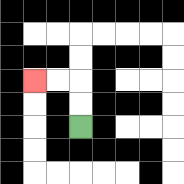{'start': '[3, 5]', 'end': '[1, 3]', 'path_directions': 'U,U,L,L', 'path_coordinates': '[[3, 5], [3, 4], [3, 3], [2, 3], [1, 3]]'}